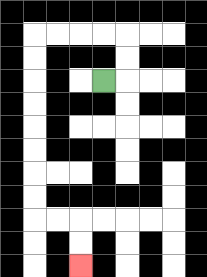{'start': '[4, 3]', 'end': '[3, 11]', 'path_directions': 'R,U,U,L,L,L,L,D,D,D,D,D,D,D,D,R,R,D,D', 'path_coordinates': '[[4, 3], [5, 3], [5, 2], [5, 1], [4, 1], [3, 1], [2, 1], [1, 1], [1, 2], [1, 3], [1, 4], [1, 5], [1, 6], [1, 7], [1, 8], [1, 9], [2, 9], [3, 9], [3, 10], [3, 11]]'}